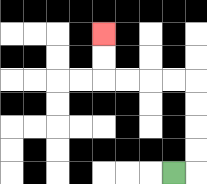{'start': '[7, 7]', 'end': '[4, 1]', 'path_directions': 'R,U,U,U,U,L,L,L,L,U,U', 'path_coordinates': '[[7, 7], [8, 7], [8, 6], [8, 5], [8, 4], [8, 3], [7, 3], [6, 3], [5, 3], [4, 3], [4, 2], [4, 1]]'}